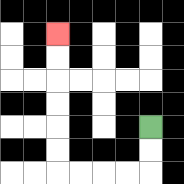{'start': '[6, 5]', 'end': '[2, 1]', 'path_directions': 'D,D,L,L,L,L,U,U,U,U,U,U', 'path_coordinates': '[[6, 5], [6, 6], [6, 7], [5, 7], [4, 7], [3, 7], [2, 7], [2, 6], [2, 5], [2, 4], [2, 3], [2, 2], [2, 1]]'}